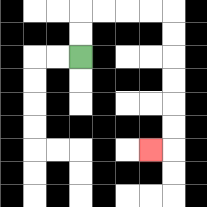{'start': '[3, 2]', 'end': '[6, 6]', 'path_directions': 'U,U,R,R,R,R,D,D,D,D,D,D,L', 'path_coordinates': '[[3, 2], [3, 1], [3, 0], [4, 0], [5, 0], [6, 0], [7, 0], [7, 1], [7, 2], [7, 3], [7, 4], [7, 5], [7, 6], [6, 6]]'}